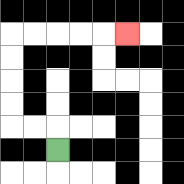{'start': '[2, 6]', 'end': '[5, 1]', 'path_directions': 'U,L,L,U,U,U,U,R,R,R,R,R', 'path_coordinates': '[[2, 6], [2, 5], [1, 5], [0, 5], [0, 4], [0, 3], [0, 2], [0, 1], [1, 1], [2, 1], [3, 1], [4, 1], [5, 1]]'}